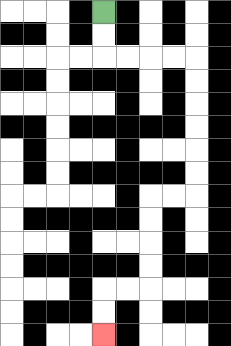{'start': '[4, 0]', 'end': '[4, 14]', 'path_directions': 'D,D,R,R,R,R,D,D,D,D,D,D,L,L,D,D,D,D,L,L,D,D', 'path_coordinates': '[[4, 0], [4, 1], [4, 2], [5, 2], [6, 2], [7, 2], [8, 2], [8, 3], [8, 4], [8, 5], [8, 6], [8, 7], [8, 8], [7, 8], [6, 8], [6, 9], [6, 10], [6, 11], [6, 12], [5, 12], [4, 12], [4, 13], [4, 14]]'}